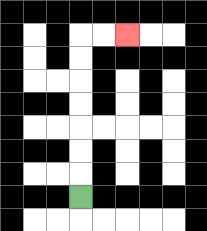{'start': '[3, 8]', 'end': '[5, 1]', 'path_directions': 'U,U,U,U,U,U,U,R,R', 'path_coordinates': '[[3, 8], [3, 7], [3, 6], [3, 5], [3, 4], [3, 3], [3, 2], [3, 1], [4, 1], [5, 1]]'}